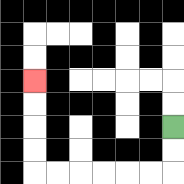{'start': '[7, 5]', 'end': '[1, 3]', 'path_directions': 'D,D,L,L,L,L,L,L,U,U,U,U', 'path_coordinates': '[[7, 5], [7, 6], [7, 7], [6, 7], [5, 7], [4, 7], [3, 7], [2, 7], [1, 7], [1, 6], [1, 5], [1, 4], [1, 3]]'}